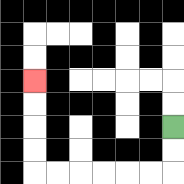{'start': '[7, 5]', 'end': '[1, 3]', 'path_directions': 'D,D,L,L,L,L,L,L,U,U,U,U', 'path_coordinates': '[[7, 5], [7, 6], [7, 7], [6, 7], [5, 7], [4, 7], [3, 7], [2, 7], [1, 7], [1, 6], [1, 5], [1, 4], [1, 3]]'}